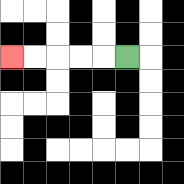{'start': '[5, 2]', 'end': '[0, 2]', 'path_directions': 'L,L,L,L,L', 'path_coordinates': '[[5, 2], [4, 2], [3, 2], [2, 2], [1, 2], [0, 2]]'}